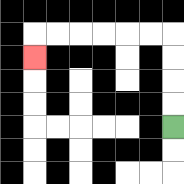{'start': '[7, 5]', 'end': '[1, 2]', 'path_directions': 'U,U,U,U,L,L,L,L,L,L,D', 'path_coordinates': '[[7, 5], [7, 4], [7, 3], [7, 2], [7, 1], [6, 1], [5, 1], [4, 1], [3, 1], [2, 1], [1, 1], [1, 2]]'}